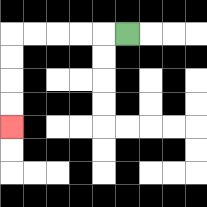{'start': '[5, 1]', 'end': '[0, 5]', 'path_directions': 'L,L,L,L,L,D,D,D,D', 'path_coordinates': '[[5, 1], [4, 1], [3, 1], [2, 1], [1, 1], [0, 1], [0, 2], [0, 3], [0, 4], [0, 5]]'}